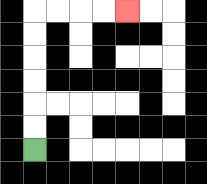{'start': '[1, 6]', 'end': '[5, 0]', 'path_directions': 'U,U,U,U,U,U,R,R,R,R', 'path_coordinates': '[[1, 6], [1, 5], [1, 4], [1, 3], [1, 2], [1, 1], [1, 0], [2, 0], [3, 0], [4, 0], [5, 0]]'}